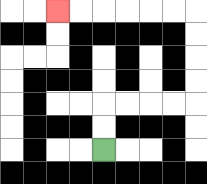{'start': '[4, 6]', 'end': '[2, 0]', 'path_directions': 'U,U,R,R,R,R,U,U,U,U,L,L,L,L,L,L', 'path_coordinates': '[[4, 6], [4, 5], [4, 4], [5, 4], [6, 4], [7, 4], [8, 4], [8, 3], [8, 2], [8, 1], [8, 0], [7, 0], [6, 0], [5, 0], [4, 0], [3, 0], [2, 0]]'}